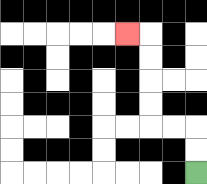{'start': '[8, 7]', 'end': '[5, 1]', 'path_directions': 'U,U,L,L,U,U,U,U,L', 'path_coordinates': '[[8, 7], [8, 6], [8, 5], [7, 5], [6, 5], [6, 4], [6, 3], [6, 2], [6, 1], [5, 1]]'}